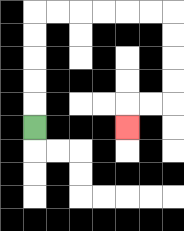{'start': '[1, 5]', 'end': '[5, 5]', 'path_directions': 'U,U,U,U,U,R,R,R,R,R,R,D,D,D,D,L,L,D', 'path_coordinates': '[[1, 5], [1, 4], [1, 3], [1, 2], [1, 1], [1, 0], [2, 0], [3, 0], [4, 0], [5, 0], [6, 0], [7, 0], [7, 1], [7, 2], [7, 3], [7, 4], [6, 4], [5, 4], [5, 5]]'}